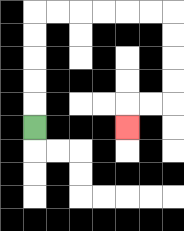{'start': '[1, 5]', 'end': '[5, 5]', 'path_directions': 'U,U,U,U,U,R,R,R,R,R,R,D,D,D,D,L,L,D', 'path_coordinates': '[[1, 5], [1, 4], [1, 3], [1, 2], [1, 1], [1, 0], [2, 0], [3, 0], [4, 0], [5, 0], [6, 0], [7, 0], [7, 1], [7, 2], [7, 3], [7, 4], [6, 4], [5, 4], [5, 5]]'}